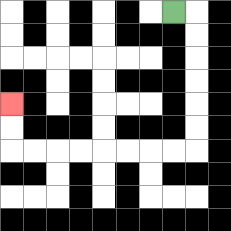{'start': '[7, 0]', 'end': '[0, 4]', 'path_directions': 'R,D,D,D,D,D,D,L,L,L,L,L,L,L,L,U,U', 'path_coordinates': '[[7, 0], [8, 0], [8, 1], [8, 2], [8, 3], [8, 4], [8, 5], [8, 6], [7, 6], [6, 6], [5, 6], [4, 6], [3, 6], [2, 6], [1, 6], [0, 6], [0, 5], [0, 4]]'}